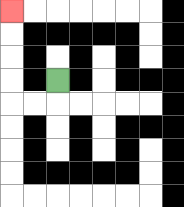{'start': '[2, 3]', 'end': '[0, 0]', 'path_directions': 'D,L,L,U,U,U,U', 'path_coordinates': '[[2, 3], [2, 4], [1, 4], [0, 4], [0, 3], [0, 2], [0, 1], [0, 0]]'}